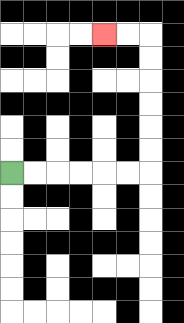{'start': '[0, 7]', 'end': '[4, 1]', 'path_directions': 'R,R,R,R,R,R,U,U,U,U,U,U,L,L', 'path_coordinates': '[[0, 7], [1, 7], [2, 7], [3, 7], [4, 7], [5, 7], [6, 7], [6, 6], [6, 5], [6, 4], [6, 3], [6, 2], [6, 1], [5, 1], [4, 1]]'}